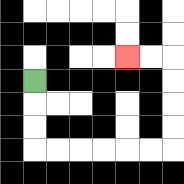{'start': '[1, 3]', 'end': '[5, 2]', 'path_directions': 'D,D,D,R,R,R,R,R,R,U,U,U,U,L,L', 'path_coordinates': '[[1, 3], [1, 4], [1, 5], [1, 6], [2, 6], [3, 6], [4, 6], [5, 6], [6, 6], [7, 6], [7, 5], [7, 4], [7, 3], [7, 2], [6, 2], [5, 2]]'}